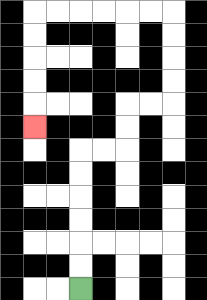{'start': '[3, 12]', 'end': '[1, 5]', 'path_directions': 'U,U,U,U,U,U,R,R,U,U,R,R,U,U,U,U,L,L,L,L,L,L,D,D,D,D,D', 'path_coordinates': '[[3, 12], [3, 11], [3, 10], [3, 9], [3, 8], [3, 7], [3, 6], [4, 6], [5, 6], [5, 5], [5, 4], [6, 4], [7, 4], [7, 3], [7, 2], [7, 1], [7, 0], [6, 0], [5, 0], [4, 0], [3, 0], [2, 0], [1, 0], [1, 1], [1, 2], [1, 3], [1, 4], [1, 5]]'}